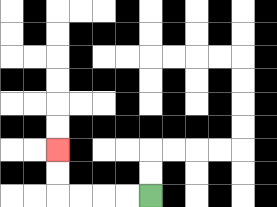{'start': '[6, 8]', 'end': '[2, 6]', 'path_directions': 'L,L,L,L,U,U', 'path_coordinates': '[[6, 8], [5, 8], [4, 8], [3, 8], [2, 8], [2, 7], [2, 6]]'}